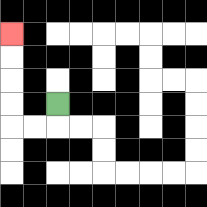{'start': '[2, 4]', 'end': '[0, 1]', 'path_directions': 'D,L,L,U,U,U,U', 'path_coordinates': '[[2, 4], [2, 5], [1, 5], [0, 5], [0, 4], [0, 3], [0, 2], [0, 1]]'}